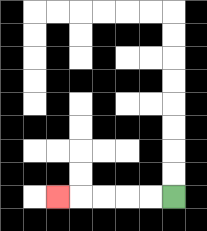{'start': '[7, 8]', 'end': '[2, 8]', 'path_directions': 'L,L,L,L,L', 'path_coordinates': '[[7, 8], [6, 8], [5, 8], [4, 8], [3, 8], [2, 8]]'}